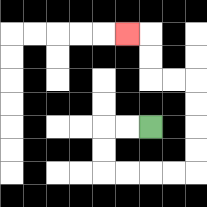{'start': '[6, 5]', 'end': '[5, 1]', 'path_directions': 'L,L,D,D,R,R,R,R,U,U,U,U,L,L,U,U,L', 'path_coordinates': '[[6, 5], [5, 5], [4, 5], [4, 6], [4, 7], [5, 7], [6, 7], [7, 7], [8, 7], [8, 6], [8, 5], [8, 4], [8, 3], [7, 3], [6, 3], [6, 2], [6, 1], [5, 1]]'}